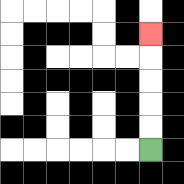{'start': '[6, 6]', 'end': '[6, 1]', 'path_directions': 'U,U,U,U,U', 'path_coordinates': '[[6, 6], [6, 5], [6, 4], [6, 3], [6, 2], [6, 1]]'}